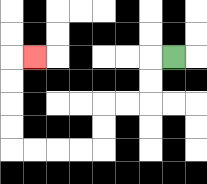{'start': '[7, 2]', 'end': '[1, 2]', 'path_directions': 'L,D,D,L,L,D,D,L,L,L,L,U,U,U,U,R', 'path_coordinates': '[[7, 2], [6, 2], [6, 3], [6, 4], [5, 4], [4, 4], [4, 5], [4, 6], [3, 6], [2, 6], [1, 6], [0, 6], [0, 5], [0, 4], [0, 3], [0, 2], [1, 2]]'}